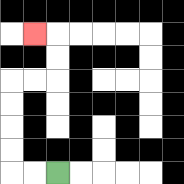{'start': '[2, 7]', 'end': '[1, 1]', 'path_directions': 'L,L,U,U,U,U,R,R,U,U,L', 'path_coordinates': '[[2, 7], [1, 7], [0, 7], [0, 6], [0, 5], [0, 4], [0, 3], [1, 3], [2, 3], [2, 2], [2, 1], [1, 1]]'}